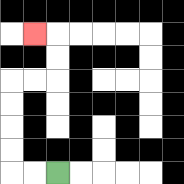{'start': '[2, 7]', 'end': '[1, 1]', 'path_directions': 'L,L,U,U,U,U,R,R,U,U,L', 'path_coordinates': '[[2, 7], [1, 7], [0, 7], [0, 6], [0, 5], [0, 4], [0, 3], [1, 3], [2, 3], [2, 2], [2, 1], [1, 1]]'}